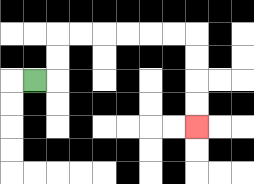{'start': '[1, 3]', 'end': '[8, 5]', 'path_directions': 'R,U,U,R,R,R,R,R,R,D,D,D,D', 'path_coordinates': '[[1, 3], [2, 3], [2, 2], [2, 1], [3, 1], [4, 1], [5, 1], [6, 1], [7, 1], [8, 1], [8, 2], [8, 3], [8, 4], [8, 5]]'}